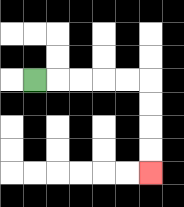{'start': '[1, 3]', 'end': '[6, 7]', 'path_directions': 'R,R,R,R,R,D,D,D,D', 'path_coordinates': '[[1, 3], [2, 3], [3, 3], [4, 3], [5, 3], [6, 3], [6, 4], [6, 5], [6, 6], [6, 7]]'}